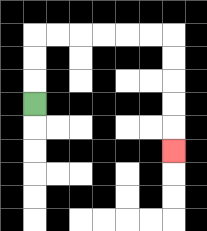{'start': '[1, 4]', 'end': '[7, 6]', 'path_directions': 'U,U,U,R,R,R,R,R,R,D,D,D,D,D', 'path_coordinates': '[[1, 4], [1, 3], [1, 2], [1, 1], [2, 1], [3, 1], [4, 1], [5, 1], [6, 1], [7, 1], [7, 2], [7, 3], [7, 4], [7, 5], [7, 6]]'}